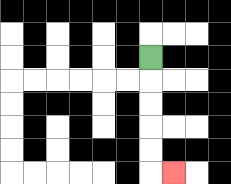{'start': '[6, 2]', 'end': '[7, 7]', 'path_directions': 'D,D,D,D,D,R', 'path_coordinates': '[[6, 2], [6, 3], [6, 4], [6, 5], [6, 6], [6, 7], [7, 7]]'}